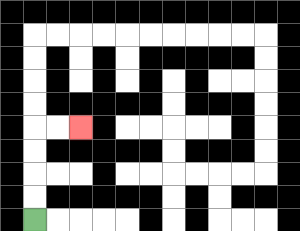{'start': '[1, 9]', 'end': '[3, 5]', 'path_directions': 'U,U,U,U,R,R', 'path_coordinates': '[[1, 9], [1, 8], [1, 7], [1, 6], [1, 5], [2, 5], [3, 5]]'}